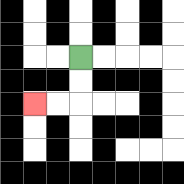{'start': '[3, 2]', 'end': '[1, 4]', 'path_directions': 'D,D,L,L', 'path_coordinates': '[[3, 2], [3, 3], [3, 4], [2, 4], [1, 4]]'}